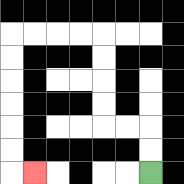{'start': '[6, 7]', 'end': '[1, 7]', 'path_directions': 'U,U,L,L,U,U,U,U,L,L,L,L,D,D,D,D,D,D,R', 'path_coordinates': '[[6, 7], [6, 6], [6, 5], [5, 5], [4, 5], [4, 4], [4, 3], [4, 2], [4, 1], [3, 1], [2, 1], [1, 1], [0, 1], [0, 2], [0, 3], [0, 4], [0, 5], [0, 6], [0, 7], [1, 7]]'}